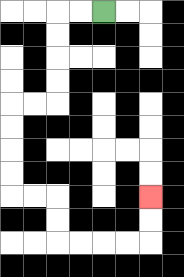{'start': '[4, 0]', 'end': '[6, 8]', 'path_directions': 'L,L,D,D,D,D,L,L,D,D,D,D,R,R,D,D,R,R,R,R,U,U', 'path_coordinates': '[[4, 0], [3, 0], [2, 0], [2, 1], [2, 2], [2, 3], [2, 4], [1, 4], [0, 4], [0, 5], [0, 6], [0, 7], [0, 8], [1, 8], [2, 8], [2, 9], [2, 10], [3, 10], [4, 10], [5, 10], [6, 10], [6, 9], [6, 8]]'}